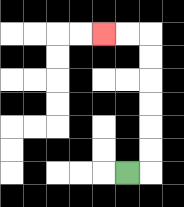{'start': '[5, 7]', 'end': '[4, 1]', 'path_directions': 'R,U,U,U,U,U,U,L,L', 'path_coordinates': '[[5, 7], [6, 7], [6, 6], [6, 5], [6, 4], [6, 3], [6, 2], [6, 1], [5, 1], [4, 1]]'}